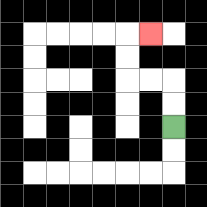{'start': '[7, 5]', 'end': '[6, 1]', 'path_directions': 'U,U,L,L,U,U,R', 'path_coordinates': '[[7, 5], [7, 4], [7, 3], [6, 3], [5, 3], [5, 2], [5, 1], [6, 1]]'}